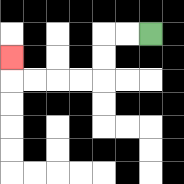{'start': '[6, 1]', 'end': '[0, 2]', 'path_directions': 'L,L,D,D,L,L,L,L,U', 'path_coordinates': '[[6, 1], [5, 1], [4, 1], [4, 2], [4, 3], [3, 3], [2, 3], [1, 3], [0, 3], [0, 2]]'}